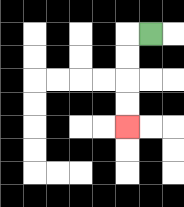{'start': '[6, 1]', 'end': '[5, 5]', 'path_directions': 'L,D,D,D,D', 'path_coordinates': '[[6, 1], [5, 1], [5, 2], [5, 3], [5, 4], [5, 5]]'}